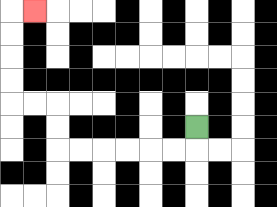{'start': '[8, 5]', 'end': '[1, 0]', 'path_directions': 'D,L,L,L,L,L,L,U,U,L,L,U,U,U,U,R', 'path_coordinates': '[[8, 5], [8, 6], [7, 6], [6, 6], [5, 6], [4, 6], [3, 6], [2, 6], [2, 5], [2, 4], [1, 4], [0, 4], [0, 3], [0, 2], [0, 1], [0, 0], [1, 0]]'}